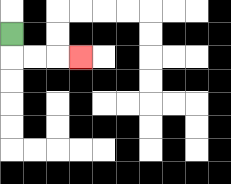{'start': '[0, 1]', 'end': '[3, 2]', 'path_directions': 'D,R,R,R', 'path_coordinates': '[[0, 1], [0, 2], [1, 2], [2, 2], [3, 2]]'}